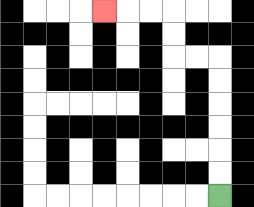{'start': '[9, 8]', 'end': '[4, 0]', 'path_directions': 'U,U,U,U,U,U,L,L,U,U,L,L,L', 'path_coordinates': '[[9, 8], [9, 7], [9, 6], [9, 5], [9, 4], [9, 3], [9, 2], [8, 2], [7, 2], [7, 1], [7, 0], [6, 0], [5, 0], [4, 0]]'}